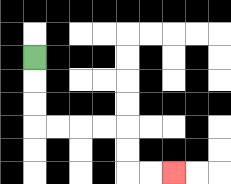{'start': '[1, 2]', 'end': '[7, 7]', 'path_directions': 'D,D,D,R,R,R,R,D,D,R,R', 'path_coordinates': '[[1, 2], [1, 3], [1, 4], [1, 5], [2, 5], [3, 5], [4, 5], [5, 5], [5, 6], [5, 7], [6, 7], [7, 7]]'}